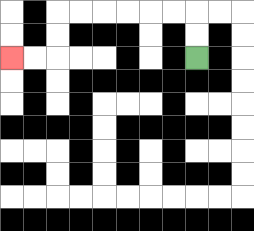{'start': '[8, 2]', 'end': '[0, 2]', 'path_directions': 'U,U,L,L,L,L,L,L,D,D,L,L', 'path_coordinates': '[[8, 2], [8, 1], [8, 0], [7, 0], [6, 0], [5, 0], [4, 0], [3, 0], [2, 0], [2, 1], [2, 2], [1, 2], [0, 2]]'}